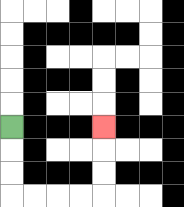{'start': '[0, 5]', 'end': '[4, 5]', 'path_directions': 'D,D,D,R,R,R,R,U,U,U', 'path_coordinates': '[[0, 5], [0, 6], [0, 7], [0, 8], [1, 8], [2, 8], [3, 8], [4, 8], [4, 7], [4, 6], [4, 5]]'}